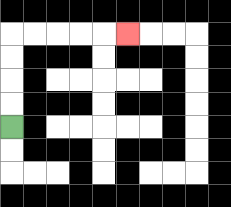{'start': '[0, 5]', 'end': '[5, 1]', 'path_directions': 'U,U,U,U,R,R,R,R,R', 'path_coordinates': '[[0, 5], [0, 4], [0, 3], [0, 2], [0, 1], [1, 1], [2, 1], [3, 1], [4, 1], [5, 1]]'}